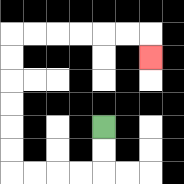{'start': '[4, 5]', 'end': '[6, 2]', 'path_directions': 'D,D,L,L,L,L,U,U,U,U,U,U,R,R,R,R,R,R,D', 'path_coordinates': '[[4, 5], [4, 6], [4, 7], [3, 7], [2, 7], [1, 7], [0, 7], [0, 6], [0, 5], [0, 4], [0, 3], [0, 2], [0, 1], [1, 1], [2, 1], [3, 1], [4, 1], [5, 1], [6, 1], [6, 2]]'}